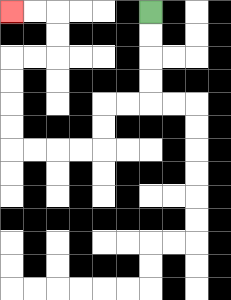{'start': '[6, 0]', 'end': '[0, 0]', 'path_directions': 'D,D,D,D,L,L,D,D,L,L,L,L,U,U,U,U,R,R,U,U,L,L', 'path_coordinates': '[[6, 0], [6, 1], [6, 2], [6, 3], [6, 4], [5, 4], [4, 4], [4, 5], [4, 6], [3, 6], [2, 6], [1, 6], [0, 6], [0, 5], [0, 4], [0, 3], [0, 2], [1, 2], [2, 2], [2, 1], [2, 0], [1, 0], [0, 0]]'}